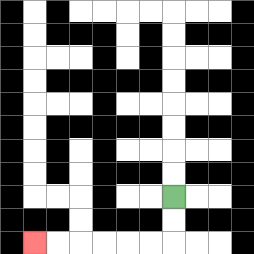{'start': '[7, 8]', 'end': '[1, 10]', 'path_directions': 'D,D,L,L,L,L,L,L', 'path_coordinates': '[[7, 8], [7, 9], [7, 10], [6, 10], [5, 10], [4, 10], [3, 10], [2, 10], [1, 10]]'}